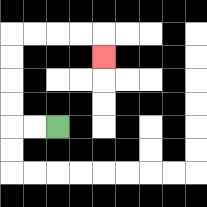{'start': '[2, 5]', 'end': '[4, 2]', 'path_directions': 'L,L,U,U,U,U,R,R,R,R,D', 'path_coordinates': '[[2, 5], [1, 5], [0, 5], [0, 4], [0, 3], [0, 2], [0, 1], [1, 1], [2, 1], [3, 1], [4, 1], [4, 2]]'}